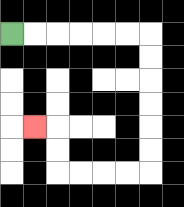{'start': '[0, 1]', 'end': '[1, 5]', 'path_directions': 'R,R,R,R,R,R,D,D,D,D,D,D,L,L,L,L,U,U,L', 'path_coordinates': '[[0, 1], [1, 1], [2, 1], [3, 1], [4, 1], [5, 1], [6, 1], [6, 2], [6, 3], [6, 4], [6, 5], [6, 6], [6, 7], [5, 7], [4, 7], [3, 7], [2, 7], [2, 6], [2, 5], [1, 5]]'}